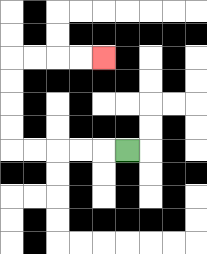{'start': '[5, 6]', 'end': '[4, 2]', 'path_directions': 'L,L,L,L,L,U,U,U,U,R,R,R,R', 'path_coordinates': '[[5, 6], [4, 6], [3, 6], [2, 6], [1, 6], [0, 6], [0, 5], [0, 4], [0, 3], [0, 2], [1, 2], [2, 2], [3, 2], [4, 2]]'}